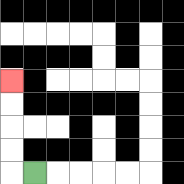{'start': '[1, 7]', 'end': '[0, 3]', 'path_directions': 'L,U,U,U,U', 'path_coordinates': '[[1, 7], [0, 7], [0, 6], [0, 5], [0, 4], [0, 3]]'}